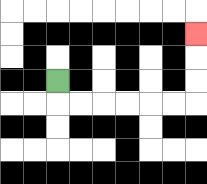{'start': '[2, 3]', 'end': '[8, 1]', 'path_directions': 'D,R,R,R,R,R,R,U,U,U', 'path_coordinates': '[[2, 3], [2, 4], [3, 4], [4, 4], [5, 4], [6, 4], [7, 4], [8, 4], [8, 3], [8, 2], [8, 1]]'}